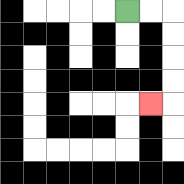{'start': '[5, 0]', 'end': '[6, 4]', 'path_directions': 'R,R,D,D,D,D,L', 'path_coordinates': '[[5, 0], [6, 0], [7, 0], [7, 1], [7, 2], [7, 3], [7, 4], [6, 4]]'}